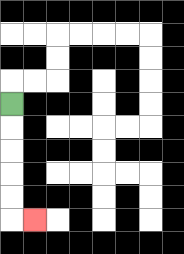{'start': '[0, 4]', 'end': '[1, 9]', 'path_directions': 'D,D,D,D,D,R', 'path_coordinates': '[[0, 4], [0, 5], [0, 6], [0, 7], [0, 8], [0, 9], [1, 9]]'}